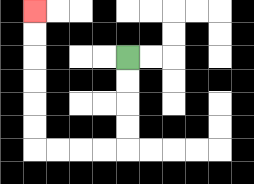{'start': '[5, 2]', 'end': '[1, 0]', 'path_directions': 'D,D,D,D,L,L,L,L,U,U,U,U,U,U', 'path_coordinates': '[[5, 2], [5, 3], [5, 4], [5, 5], [5, 6], [4, 6], [3, 6], [2, 6], [1, 6], [1, 5], [1, 4], [1, 3], [1, 2], [1, 1], [1, 0]]'}